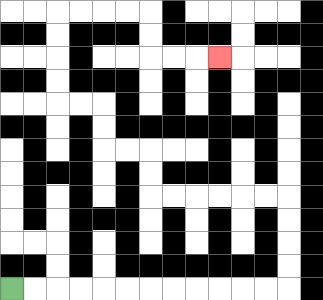{'start': '[0, 12]', 'end': '[9, 2]', 'path_directions': 'R,R,R,R,R,R,R,R,R,R,R,R,U,U,U,U,L,L,L,L,L,L,U,U,L,L,U,U,L,L,U,U,U,U,R,R,R,R,D,D,R,R,R', 'path_coordinates': '[[0, 12], [1, 12], [2, 12], [3, 12], [4, 12], [5, 12], [6, 12], [7, 12], [8, 12], [9, 12], [10, 12], [11, 12], [12, 12], [12, 11], [12, 10], [12, 9], [12, 8], [11, 8], [10, 8], [9, 8], [8, 8], [7, 8], [6, 8], [6, 7], [6, 6], [5, 6], [4, 6], [4, 5], [4, 4], [3, 4], [2, 4], [2, 3], [2, 2], [2, 1], [2, 0], [3, 0], [4, 0], [5, 0], [6, 0], [6, 1], [6, 2], [7, 2], [8, 2], [9, 2]]'}